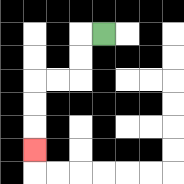{'start': '[4, 1]', 'end': '[1, 6]', 'path_directions': 'L,D,D,L,L,D,D,D', 'path_coordinates': '[[4, 1], [3, 1], [3, 2], [3, 3], [2, 3], [1, 3], [1, 4], [1, 5], [1, 6]]'}